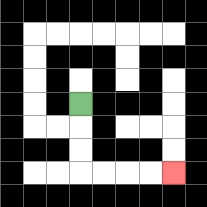{'start': '[3, 4]', 'end': '[7, 7]', 'path_directions': 'D,D,D,R,R,R,R', 'path_coordinates': '[[3, 4], [3, 5], [3, 6], [3, 7], [4, 7], [5, 7], [6, 7], [7, 7]]'}